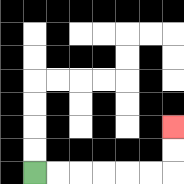{'start': '[1, 7]', 'end': '[7, 5]', 'path_directions': 'R,R,R,R,R,R,U,U', 'path_coordinates': '[[1, 7], [2, 7], [3, 7], [4, 7], [5, 7], [6, 7], [7, 7], [7, 6], [7, 5]]'}